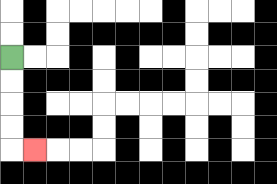{'start': '[0, 2]', 'end': '[1, 6]', 'path_directions': 'D,D,D,D,R', 'path_coordinates': '[[0, 2], [0, 3], [0, 4], [0, 5], [0, 6], [1, 6]]'}